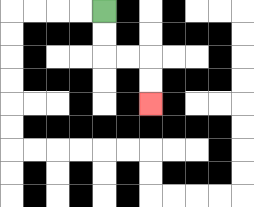{'start': '[4, 0]', 'end': '[6, 4]', 'path_directions': 'D,D,R,R,D,D', 'path_coordinates': '[[4, 0], [4, 1], [4, 2], [5, 2], [6, 2], [6, 3], [6, 4]]'}